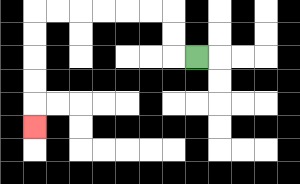{'start': '[8, 2]', 'end': '[1, 5]', 'path_directions': 'L,U,U,L,L,L,L,L,L,D,D,D,D,D', 'path_coordinates': '[[8, 2], [7, 2], [7, 1], [7, 0], [6, 0], [5, 0], [4, 0], [3, 0], [2, 0], [1, 0], [1, 1], [1, 2], [1, 3], [1, 4], [1, 5]]'}